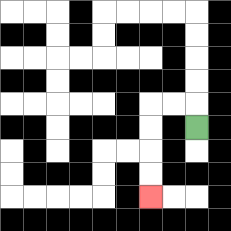{'start': '[8, 5]', 'end': '[6, 8]', 'path_directions': 'U,L,L,D,D,D,D', 'path_coordinates': '[[8, 5], [8, 4], [7, 4], [6, 4], [6, 5], [6, 6], [6, 7], [6, 8]]'}